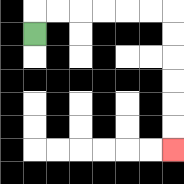{'start': '[1, 1]', 'end': '[7, 6]', 'path_directions': 'U,R,R,R,R,R,R,D,D,D,D,D,D', 'path_coordinates': '[[1, 1], [1, 0], [2, 0], [3, 0], [4, 0], [5, 0], [6, 0], [7, 0], [7, 1], [7, 2], [7, 3], [7, 4], [7, 5], [7, 6]]'}